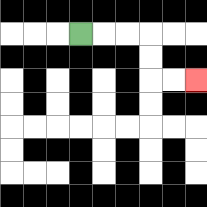{'start': '[3, 1]', 'end': '[8, 3]', 'path_directions': 'R,R,R,D,D,R,R', 'path_coordinates': '[[3, 1], [4, 1], [5, 1], [6, 1], [6, 2], [6, 3], [7, 3], [8, 3]]'}